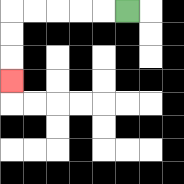{'start': '[5, 0]', 'end': '[0, 3]', 'path_directions': 'L,L,L,L,L,D,D,D', 'path_coordinates': '[[5, 0], [4, 0], [3, 0], [2, 0], [1, 0], [0, 0], [0, 1], [0, 2], [0, 3]]'}